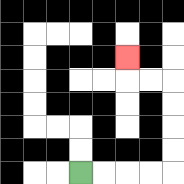{'start': '[3, 7]', 'end': '[5, 2]', 'path_directions': 'R,R,R,R,U,U,U,U,L,L,U', 'path_coordinates': '[[3, 7], [4, 7], [5, 7], [6, 7], [7, 7], [7, 6], [7, 5], [7, 4], [7, 3], [6, 3], [5, 3], [5, 2]]'}